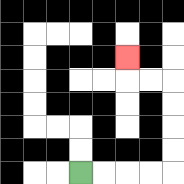{'start': '[3, 7]', 'end': '[5, 2]', 'path_directions': 'R,R,R,R,U,U,U,U,L,L,U', 'path_coordinates': '[[3, 7], [4, 7], [5, 7], [6, 7], [7, 7], [7, 6], [7, 5], [7, 4], [7, 3], [6, 3], [5, 3], [5, 2]]'}